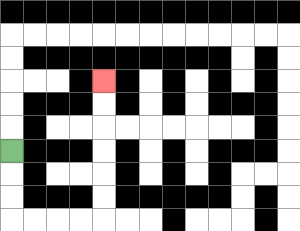{'start': '[0, 6]', 'end': '[4, 3]', 'path_directions': 'D,D,D,R,R,R,R,U,U,U,U,U,U', 'path_coordinates': '[[0, 6], [0, 7], [0, 8], [0, 9], [1, 9], [2, 9], [3, 9], [4, 9], [4, 8], [4, 7], [4, 6], [4, 5], [4, 4], [4, 3]]'}